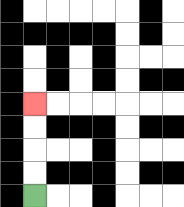{'start': '[1, 8]', 'end': '[1, 4]', 'path_directions': 'U,U,U,U', 'path_coordinates': '[[1, 8], [1, 7], [1, 6], [1, 5], [1, 4]]'}